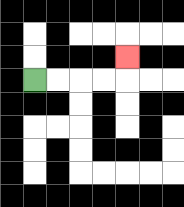{'start': '[1, 3]', 'end': '[5, 2]', 'path_directions': 'R,R,R,R,U', 'path_coordinates': '[[1, 3], [2, 3], [3, 3], [4, 3], [5, 3], [5, 2]]'}